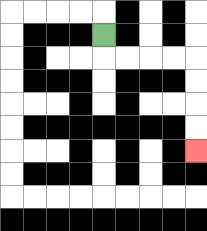{'start': '[4, 1]', 'end': '[8, 6]', 'path_directions': 'D,R,R,R,R,D,D,D,D', 'path_coordinates': '[[4, 1], [4, 2], [5, 2], [6, 2], [7, 2], [8, 2], [8, 3], [8, 4], [8, 5], [8, 6]]'}